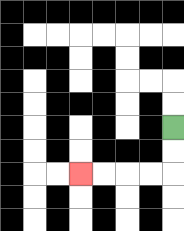{'start': '[7, 5]', 'end': '[3, 7]', 'path_directions': 'D,D,L,L,L,L', 'path_coordinates': '[[7, 5], [7, 6], [7, 7], [6, 7], [5, 7], [4, 7], [3, 7]]'}